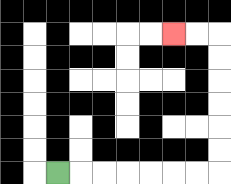{'start': '[2, 7]', 'end': '[7, 1]', 'path_directions': 'R,R,R,R,R,R,R,U,U,U,U,U,U,L,L', 'path_coordinates': '[[2, 7], [3, 7], [4, 7], [5, 7], [6, 7], [7, 7], [8, 7], [9, 7], [9, 6], [9, 5], [9, 4], [9, 3], [9, 2], [9, 1], [8, 1], [7, 1]]'}